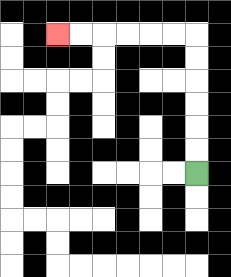{'start': '[8, 7]', 'end': '[2, 1]', 'path_directions': 'U,U,U,U,U,U,L,L,L,L,L,L', 'path_coordinates': '[[8, 7], [8, 6], [8, 5], [8, 4], [8, 3], [8, 2], [8, 1], [7, 1], [6, 1], [5, 1], [4, 1], [3, 1], [2, 1]]'}